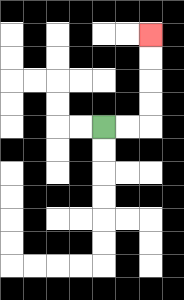{'start': '[4, 5]', 'end': '[6, 1]', 'path_directions': 'R,R,U,U,U,U', 'path_coordinates': '[[4, 5], [5, 5], [6, 5], [6, 4], [6, 3], [6, 2], [6, 1]]'}